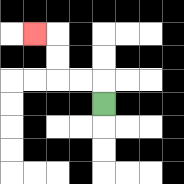{'start': '[4, 4]', 'end': '[1, 1]', 'path_directions': 'U,L,L,U,U,L', 'path_coordinates': '[[4, 4], [4, 3], [3, 3], [2, 3], [2, 2], [2, 1], [1, 1]]'}